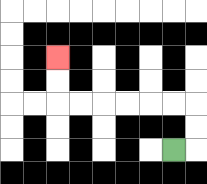{'start': '[7, 6]', 'end': '[2, 2]', 'path_directions': 'R,U,U,L,L,L,L,L,L,U,U', 'path_coordinates': '[[7, 6], [8, 6], [8, 5], [8, 4], [7, 4], [6, 4], [5, 4], [4, 4], [3, 4], [2, 4], [2, 3], [2, 2]]'}